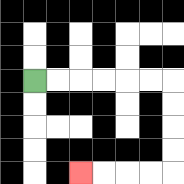{'start': '[1, 3]', 'end': '[3, 7]', 'path_directions': 'R,R,R,R,R,R,D,D,D,D,L,L,L,L', 'path_coordinates': '[[1, 3], [2, 3], [3, 3], [4, 3], [5, 3], [6, 3], [7, 3], [7, 4], [7, 5], [7, 6], [7, 7], [6, 7], [5, 7], [4, 7], [3, 7]]'}